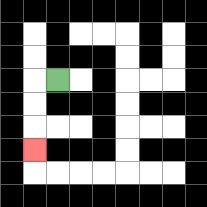{'start': '[2, 3]', 'end': '[1, 6]', 'path_directions': 'L,D,D,D', 'path_coordinates': '[[2, 3], [1, 3], [1, 4], [1, 5], [1, 6]]'}